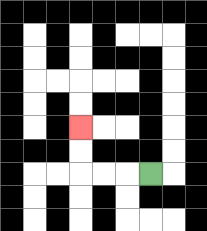{'start': '[6, 7]', 'end': '[3, 5]', 'path_directions': 'L,L,L,U,U', 'path_coordinates': '[[6, 7], [5, 7], [4, 7], [3, 7], [3, 6], [3, 5]]'}